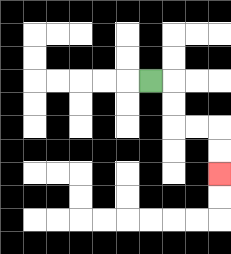{'start': '[6, 3]', 'end': '[9, 7]', 'path_directions': 'R,D,D,R,R,D,D', 'path_coordinates': '[[6, 3], [7, 3], [7, 4], [7, 5], [8, 5], [9, 5], [9, 6], [9, 7]]'}